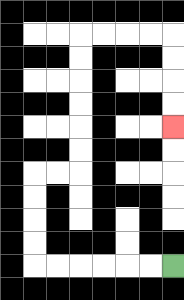{'start': '[7, 11]', 'end': '[7, 5]', 'path_directions': 'L,L,L,L,L,L,U,U,U,U,R,R,U,U,U,U,U,U,R,R,R,R,D,D,D,D', 'path_coordinates': '[[7, 11], [6, 11], [5, 11], [4, 11], [3, 11], [2, 11], [1, 11], [1, 10], [1, 9], [1, 8], [1, 7], [2, 7], [3, 7], [3, 6], [3, 5], [3, 4], [3, 3], [3, 2], [3, 1], [4, 1], [5, 1], [6, 1], [7, 1], [7, 2], [7, 3], [7, 4], [7, 5]]'}